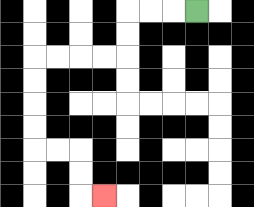{'start': '[8, 0]', 'end': '[4, 8]', 'path_directions': 'L,L,L,D,D,L,L,L,L,D,D,D,D,R,R,D,D,R', 'path_coordinates': '[[8, 0], [7, 0], [6, 0], [5, 0], [5, 1], [5, 2], [4, 2], [3, 2], [2, 2], [1, 2], [1, 3], [1, 4], [1, 5], [1, 6], [2, 6], [3, 6], [3, 7], [3, 8], [4, 8]]'}